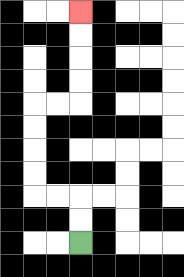{'start': '[3, 10]', 'end': '[3, 0]', 'path_directions': 'U,U,L,L,U,U,U,U,R,R,U,U,U,U', 'path_coordinates': '[[3, 10], [3, 9], [3, 8], [2, 8], [1, 8], [1, 7], [1, 6], [1, 5], [1, 4], [2, 4], [3, 4], [3, 3], [3, 2], [3, 1], [3, 0]]'}